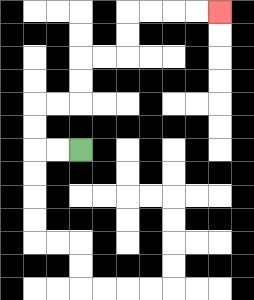{'start': '[3, 6]', 'end': '[9, 0]', 'path_directions': 'L,L,U,U,R,R,U,U,R,R,U,U,R,R,R,R', 'path_coordinates': '[[3, 6], [2, 6], [1, 6], [1, 5], [1, 4], [2, 4], [3, 4], [3, 3], [3, 2], [4, 2], [5, 2], [5, 1], [5, 0], [6, 0], [7, 0], [8, 0], [9, 0]]'}